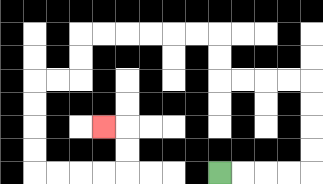{'start': '[9, 7]', 'end': '[4, 5]', 'path_directions': 'R,R,R,R,U,U,U,U,L,L,L,L,U,U,L,L,L,L,L,L,D,D,L,L,D,D,D,D,R,R,R,R,U,U,L', 'path_coordinates': '[[9, 7], [10, 7], [11, 7], [12, 7], [13, 7], [13, 6], [13, 5], [13, 4], [13, 3], [12, 3], [11, 3], [10, 3], [9, 3], [9, 2], [9, 1], [8, 1], [7, 1], [6, 1], [5, 1], [4, 1], [3, 1], [3, 2], [3, 3], [2, 3], [1, 3], [1, 4], [1, 5], [1, 6], [1, 7], [2, 7], [3, 7], [4, 7], [5, 7], [5, 6], [5, 5], [4, 5]]'}